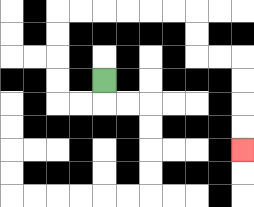{'start': '[4, 3]', 'end': '[10, 6]', 'path_directions': 'D,L,L,U,U,U,U,R,R,R,R,R,R,D,D,R,R,D,D,D,D', 'path_coordinates': '[[4, 3], [4, 4], [3, 4], [2, 4], [2, 3], [2, 2], [2, 1], [2, 0], [3, 0], [4, 0], [5, 0], [6, 0], [7, 0], [8, 0], [8, 1], [8, 2], [9, 2], [10, 2], [10, 3], [10, 4], [10, 5], [10, 6]]'}